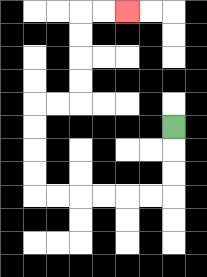{'start': '[7, 5]', 'end': '[5, 0]', 'path_directions': 'D,D,D,L,L,L,L,L,L,U,U,U,U,R,R,U,U,U,U,R,R', 'path_coordinates': '[[7, 5], [7, 6], [7, 7], [7, 8], [6, 8], [5, 8], [4, 8], [3, 8], [2, 8], [1, 8], [1, 7], [1, 6], [1, 5], [1, 4], [2, 4], [3, 4], [3, 3], [3, 2], [3, 1], [3, 0], [4, 0], [5, 0]]'}